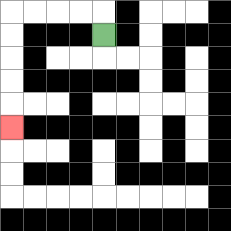{'start': '[4, 1]', 'end': '[0, 5]', 'path_directions': 'U,L,L,L,L,D,D,D,D,D', 'path_coordinates': '[[4, 1], [4, 0], [3, 0], [2, 0], [1, 0], [0, 0], [0, 1], [0, 2], [0, 3], [0, 4], [0, 5]]'}